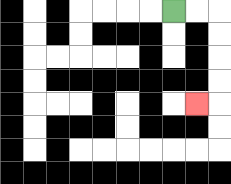{'start': '[7, 0]', 'end': '[8, 4]', 'path_directions': 'R,R,D,D,D,D,L', 'path_coordinates': '[[7, 0], [8, 0], [9, 0], [9, 1], [9, 2], [9, 3], [9, 4], [8, 4]]'}